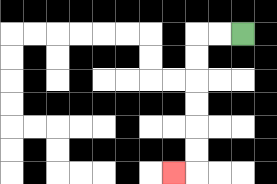{'start': '[10, 1]', 'end': '[7, 7]', 'path_directions': 'L,L,D,D,D,D,D,D,L', 'path_coordinates': '[[10, 1], [9, 1], [8, 1], [8, 2], [8, 3], [8, 4], [8, 5], [8, 6], [8, 7], [7, 7]]'}